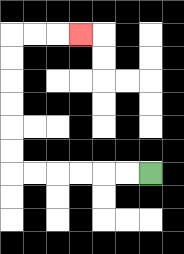{'start': '[6, 7]', 'end': '[3, 1]', 'path_directions': 'L,L,L,L,L,L,U,U,U,U,U,U,R,R,R', 'path_coordinates': '[[6, 7], [5, 7], [4, 7], [3, 7], [2, 7], [1, 7], [0, 7], [0, 6], [0, 5], [0, 4], [0, 3], [0, 2], [0, 1], [1, 1], [2, 1], [3, 1]]'}